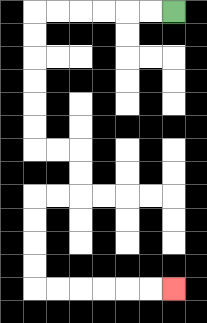{'start': '[7, 0]', 'end': '[7, 12]', 'path_directions': 'L,L,L,L,L,L,D,D,D,D,D,D,R,R,D,D,L,L,D,D,D,D,R,R,R,R,R,R', 'path_coordinates': '[[7, 0], [6, 0], [5, 0], [4, 0], [3, 0], [2, 0], [1, 0], [1, 1], [1, 2], [1, 3], [1, 4], [1, 5], [1, 6], [2, 6], [3, 6], [3, 7], [3, 8], [2, 8], [1, 8], [1, 9], [1, 10], [1, 11], [1, 12], [2, 12], [3, 12], [4, 12], [5, 12], [6, 12], [7, 12]]'}